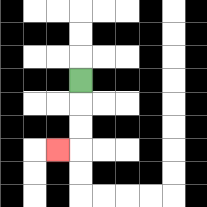{'start': '[3, 3]', 'end': '[2, 6]', 'path_directions': 'D,D,D,L', 'path_coordinates': '[[3, 3], [3, 4], [3, 5], [3, 6], [2, 6]]'}